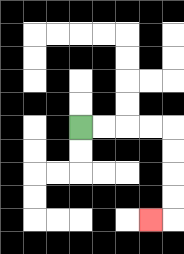{'start': '[3, 5]', 'end': '[6, 9]', 'path_directions': 'R,R,R,R,D,D,D,D,L', 'path_coordinates': '[[3, 5], [4, 5], [5, 5], [6, 5], [7, 5], [7, 6], [7, 7], [7, 8], [7, 9], [6, 9]]'}